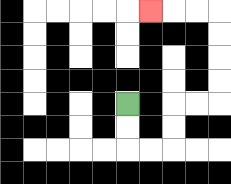{'start': '[5, 4]', 'end': '[6, 0]', 'path_directions': 'D,D,R,R,U,U,R,R,U,U,U,U,L,L,L', 'path_coordinates': '[[5, 4], [5, 5], [5, 6], [6, 6], [7, 6], [7, 5], [7, 4], [8, 4], [9, 4], [9, 3], [9, 2], [9, 1], [9, 0], [8, 0], [7, 0], [6, 0]]'}